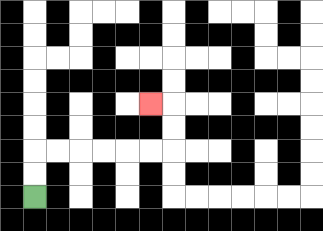{'start': '[1, 8]', 'end': '[6, 4]', 'path_directions': 'U,U,R,R,R,R,R,R,U,U,L', 'path_coordinates': '[[1, 8], [1, 7], [1, 6], [2, 6], [3, 6], [4, 6], [5, 6], [6, 6], [7, 6], [7, 5], [7, 4], [6, 4]]'}